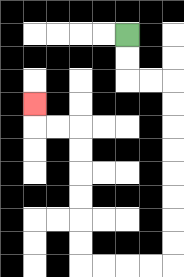{'start': '[5, 1]', 'end': '[1, 4]', 'path_directions': 'D,D,R,R,D,D,D,D,D,D,D,D,L,L,L,L,U,U,U,U,U,U,L,L,U', 'path_coordinates': '[[5, 1], [5, 2], [5, 3], [6, 3], [7, 3], [7, 4], [7, 5], [7, 6], [7, 7], [7, 8], [7, 9], [7, 10], [7, 11], [6, 11], [5, 11], [4, 11], [3, 11], [3, 10], [3, 9], [3, 8], [3, 7], [3, 6], [3, 5], [2, 5], [1, 5], [1, 4]]'}